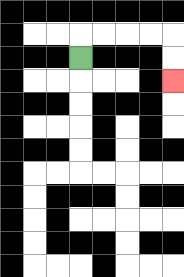{'start': '[3, 2]', 'end': '[7, 3]', 'path_directions': 'U,R,R,R,R,D,D', 'path_coordinates': '[[3, 2], [3, 1], [4, 1], [5, 1], [6, 1], [7, 1], [7, 2], [7, 3]]'}